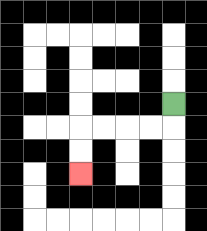{'start': '[7, 4]', 'end': '[3, 7]', 'path_directions': 'D,L,L,L,L,D,D', 'path_coordinates': '[[7, 4], [7, 5], [6, 5], [5, 5], [4, 5], [3, 5], [3, 6], [3, 7]]'}